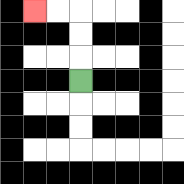{'start': '[3, 3]', 'end': '[1, 0]', 'path_directions': 'U,U,U,L,L', 'path_coordinates': '[[3, 3], [3, 2], [3, 1], [3, 0], [2, 0], [1, 0]]'}